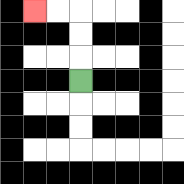{'start': '[3, 3]', 'end': '[1, 0]', 'path_directions': 'U,U,U,L,L', 'path_coordinates': '[[3, 3], [3, 2], [3, 1], [3, 0], [2, 0], [1, 0]]'}